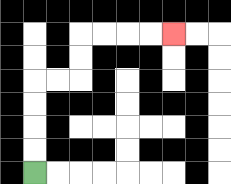{'start': '[1, 7]', 'end': '[7, 1]', 'path_directions': 'U,U,U,U,R,R,U,U,R,R,R,R', 'path_coordinates': '[[1, 7], [1, 6], [1, 5], [1, 4], [1, 3], [2, 3], [3, 3], [3, 2], [3, 1], [4, 1], [5, 1], [6, 1], [7, 1]]'}